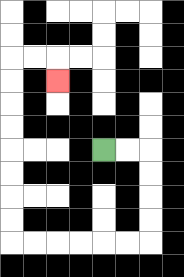{'start': '[4, 6]', 'end': '[2, 3]', 'path_directions': 'R,R,D,D,D,D,L,L,L,L,L,L,U,U,U,U,U,U,U,U,R,R,D', 'path_coordinates': '[[4, 6], [5, 6], [6, 6], [6, 7], [6, 8], [6, 9], [6, 10], [5, 10], [4, 10], [3, 10], [2, 10], [1, 10], [0, 10], [0, 9], [0, 8], [0, 7], [0, 6], [0, 5], [0, 4], [0, 3], [0, 2], [1, 2], [2, 2], [2, 3]]'}